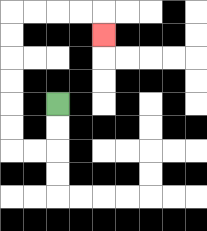{'start': '[2, 4]', 'end': '[4, 1]', 'path_directions': 'D,D,L,L,U,U,U,U,U,U,R,R,R,R,D', 'path_coordinates': '[[2, 4], [2, 5], [2, 6], [1, 6], [0, 6], [0, 5], [0, 4], [0, 3], [0, 2], [0, 1], [0, 0], [1, 0], [2, 0], [3, 0], [4, 0], [4, 1]]'}